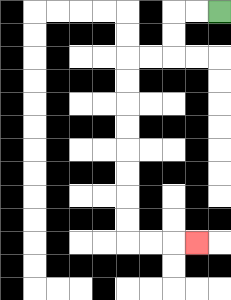{'start': '[9, 0]', 'end': '[8, 10]', 'path_directions': 'L,L,D,D,L,L,D,D,D,D,D,D,D,D,R,R,R', 'path_coordinates': '[[9, 0], [8, 0], [7, 0], [7, 1], [7, 2], [6, 2], [5, 2], [5, 3], [5, 4], [5, 5], [5, 6], [5, 7], [5, 8], [5, 9], [5, 10], [6, 10], [7, 10], [8, 10]]'}